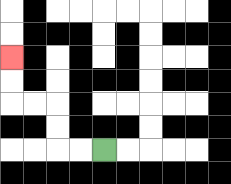{'start': '[4, 6]', 'end': '[0, 2]', 'path_directions': 'L,L,U,U,L,L,U,U', 'path_coordinates': '[[4, 6], [3, 6], [2, 6], [2, 5], [2, 4], [1, 4], [0, 4], [0, 3], [0, 2]]'}